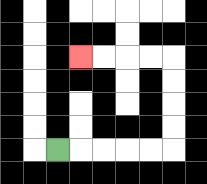{'start': '[2, 6]', 'end': '[3, 2]', 'path_directions': 'R,R,R,R,R,U,U,U,U,L,L,L,L', 'path_coordinates': '[[2, 6], [3, 6], [4, 6], [5, 6], [6, 6], [7, 6], [7, 5], [7, 4], [7, 3], [7, 2], [6, 2], [5, 2], [4, 2], [3, 2]]'}